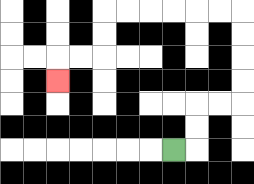{'start': '[7, 6]', 'end': '[2, 3]', 'path_directions': 'R,U,U,R,R,U,U,U,U,L,L,L,L,L,L,D,D,L,L,D', 'path_coordinates': '[[7, 6], [8, 6], [8, 5], [8, 4], [9, 4], [10, 4], [10, 3], [10, 2], [10, 1], [10, 0], [9, 0], [8, 0], [7, 0], [6, 0], [5, 0], [4, 0], [4, 1], [4, 2], [3, 2], [2, 2], [2, 3]]'}